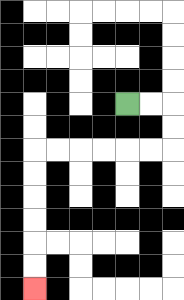{'start': '[5, 4]', 'end': '[1, 12]', 'path_directions': 'R,R,D,D,L,L,L,L,L,L,D,D,D,D,D,D', 'path_coordinates': '[[5, 4], [6, 4], [7, 4], [7, 5], [7, 6], [6, 6], [5, 6], [4, 6], [3, 6], [2, 6], [1, 6], [1, 7], [1, 8], [1, 9], [1, 10], [1, 11], [1, 12]]'}